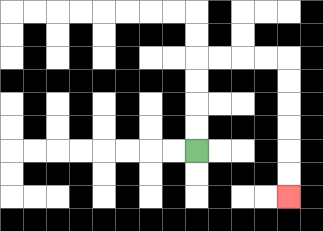{'start': '[8, 6]', 'end': '[12, 8]', 'path_directions': 'U,U,U,U,R,R,R,R,D,D,D,D,D,D', 'path_coordinates': '[[8, 6], [8, 5], [8, 4], [8, 3], [8, 2], [9, 2], [10, 2], [11, 2], [12, 2], [12, 3], [12, 4], [12, 5], [12, 6], [12, 7], [12, 8]]'}